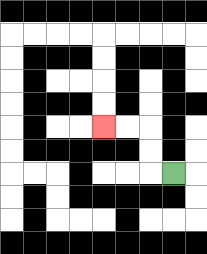{'start': '[7, 7]', 'end': '[4, 5]', 'path_directions': 'L,U,U,L,L', 'path_coordinates': '[[7, 7], [6, 7], [6, 6], [6, 5], [5, 5], [4, 5]]'}